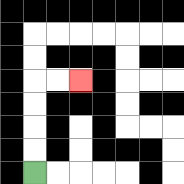{'start': '[1, 7]', 'end': '[3, 3]', 'path_directions': 'U,U,U,U,R,R', 'path_coordinates': '[[1, 7], [1, 6], [1, 5], [1, 4], [1, 3], [2, 3], [3, 3]]'}